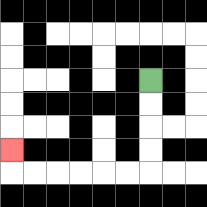{'start': '[6, 3]', 'end': '[0, 6]', 'path_directions': 'D,D,D,D,L,L,L,L,L,L,U', 'path_coordinates': '[[6, 3], [6, 4], [6, 5], [6, 6], [6, 7], [5, 7], [4, 7], [3, 7], [2, 7], [1, 7], [0, 7], [0, 6]]'}